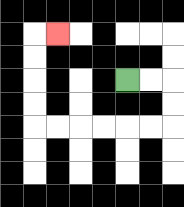{'start': '[5, 3]', 'end': '[2, 1]', 'path_directions': 'R,R,D,D,L,L,L,L,L,L,U,U,U,U,R', 'path_coordinates': '[[5, 3], [6, 3], [7, 3], [7, 4], [7, 5], [6, 5], [5, 5], [4, 5], [3, 5], [2, 5], [1, 5], [1, 4], [1, 3], [1, 2], [1, 1], [2, 1]]'}